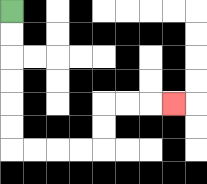{'start': '[0, 0]', 'end': '[7, 4]', 'path_directions': 'D,D,D,D,D,D,R,R,R,R,U,U,R,R,R', 'path_coordinates': '[[0, 0], [0, 1], [0, 2], [0, 3], [0, 4], [0, 5], [0, 6], [1, 6], [2, 6], [3, 6], [4, 6], [4, 5], [4, 4], [5, 4], [6, 4], [7, 4]]'}